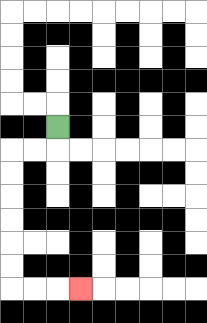{'start': '[2, 5]', 'end': '[3, 12]', 'path_directions': 'D,L,L,D,D,D,D,D,D,R,R,R', 'path_coordinates': '[[2, 5], [2, 6], [1, 6], [0, 6], [0, 7], [0, 8], [0, 9], [0, 10], [0, 11], [0, 12], [1, 12], [2, 12], [3, 12]]'}